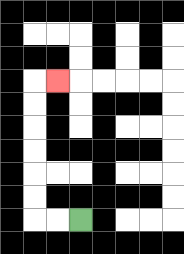{'start': '[3, 9]', 'end': '[2, 3]', 'path_directions': 'L,L,U,U,U,U,U,U,R', 'path_coordinates': '[[3, 9], [2, 9], [1, 9], [1, 8], [1, 7], [1, 6], [1, 5], [1, 4], [1, 3], [2, 3]]'}